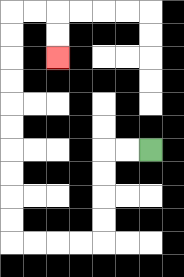{'start': '[6, 6]', 'end': '[2, 2]', 'path_directions': 'L,L,D,D,D,D,L,L,L,L,U,U,U,U,U,U,U,U,U,U,R,R,D,D', 'path_coordinates': '[[6, 6], [5, 6], [4, 6], [4, 7], [4, 8], [4, 9], [4, 10], [3, 10], [2, 10], [1, 10], [0, 10], [0, 9], [0, 8], [0, 7], [0, 6], [0, 5], [0, 4], [0, 3], [0, 2], [0, 1], [0, 0], [1, 0], [2, 0], [2, 1], [2, 2]]'}